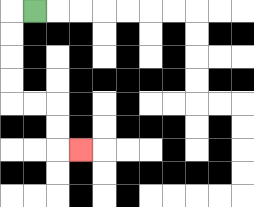{'start': '[1, 0]', 'end': '[3, 6]', 'path_directions': 'L,D,D,D,D,R,R,D,D,R', 'path_coordinates': '[[1, 0], [0, 0], [0, 1], [0, 2], [0, 3], [0, 4], [1, 4], [2, 4], [2, 5], [2, 6], [3, 6]]'}